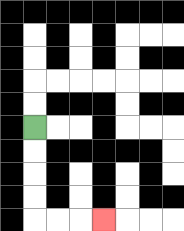{'start': '[1, 5]', 'end': '[4, 9]', 'path_directions': 'D,D,D,D,R,R,R', 'path_coordinates': '[[1, 5], [1, 6], [1, 7], [1, 8], [1, 9], [2, 9], [3, 9], [4, 9]]'}